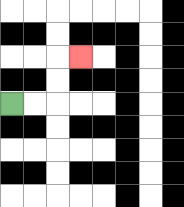{'start': '[0, 4]', 'end': '[3, 2]', 'path_directions': 'R,R,U,U,R', 'path_coordinates': '[[0, 4], [1, 4], [2, 4], [2, 3], [2, 2], [3, 2]]'}